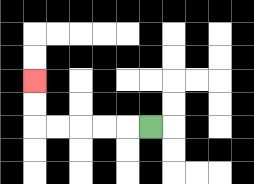{'start': '[6, 5]', 'end': '[1, 3]', 'path_directions': 'L,L,L,L,L,U,U', 'path_coordinates': '[[6, 5], [5, 5], [4, 5], [3, 5], [2, 5], [1, 5], [1, 4], [1, 3]]'}